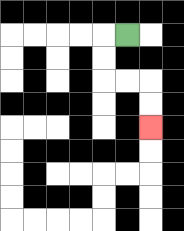{'start': '[5, 1]', 'end': '[6, 5]', 'path_directions': 'L,D,D,R,R,D,D', 'path_coordinates': '[[5, 1], [4, 1], [4, 2], [4, 3], [5, 3], [6, 3], [6, 4], [6, 5]]'}